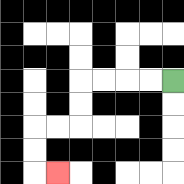{'start': '[7, 3]', 'end': '[2, 7]', 'path_directions': 'L,L,L,L,D,D,L,L,D,D,R', 'path_coordinates': '[[7, 3], [6, 3], [5, 3], [4, 3], [3, 3], [3, 4], [3, 5], [2, 5], [1, 5], [1, 6], [1, 7], [2, 7]]'}